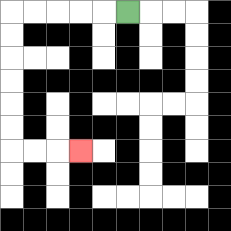{'start': '[5, 0]', 'end': '[3, 6]', 'path_directions': 'L,L,L,L,L,D,D,D,D,D,D,R,R,R', 'path_coordinates': '[[5, 0], [4, 0], [3, 0], [2, 0], [1, 0], [0, 0], [0, 1], [0, 2], [0, 3], [0, 4], [0, 5], [0, 6], [1, 6], [2, 6], [3, 6]]'}